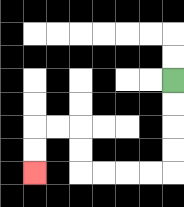{'start': '[7, 3]', 'end': '[1, 7]', 'path_directions': 'D,D,D,D,L,L,L,L,U,U,L,L,D,D', 'path_coordinates': '[[7, 3], [7, 4], [7, 5], [7, 6], [7, 7], [6, 7], [5, 7], [4, 7], [3, 7], [3, 6], [3, 5], [2, 5], [1, 5], [1, 6], [1, 7]]'}